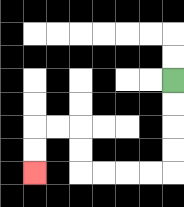{'start': '[7, 3]', 'end': '[1, 7]', 'path_directions': 'D,D,D,D,L,L,L,L,U,U,L,L,D,D', 'path_coordinates': '[[7, 3], [7, 4], [7, 5], [7, 6], [7, 7], [6, 7], [5, 7], [4, 7], [3, 7], [3, 6], [3, 5], [2, 5], [1, 5], [1, 6], [1, 7]]'}